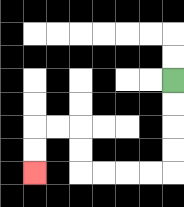{'start': '[7, 3]', 'end': '[1, 7]', 'path_directions': 'D,D,D,D,L,L,L,L,U,U,L,L,D,D', 'path_coordinates': '[[7, 3], [7, 4], [7, 5], [7, 6], [7, 7], [6, 7], [5, 7], [4, 7], [3, 7], [3, 6], [3, 5], [2, 5], [1, 5], [1, 6], [1, 7]]'}